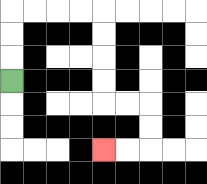{'start': '[0, 3]', 'end': '[4, 6]', 'path_directions': 'U,U,U,R,R,R,R,D,D,D,D,R,R,D,D,L,L', 'path_coordinates': '[[0, 3], [0, 2], [0, 1], [0, 0], [1, 0], [2, 0], [3, 0], [4, 0], [4, 1], [4, 2], [4, 3], [4, 4], [5, 4], [6, 4], [6, 5], [6, 6], [5, 6], [4, 6]]'}